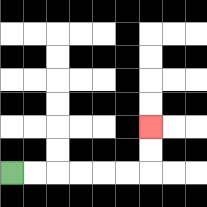{'start': '[0, 7]', 'end': '[6, 5]', 'path_directions': 'R,R,R,R,R,R,U,U', 'path_coordinates': '[[0, 7], [1, 7], [2, 7], [3, 7], [4, 7], [5, 7], [6, 7], [6, 6], [6, 5]]'}